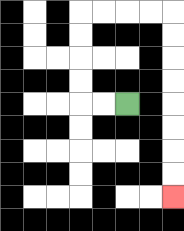{'start': '[5, 4]', 'end': '[7, 8]', 'path_directions': 'L,L,U,U,U,U,R,R,R,R,D,D,D,D,D,D,D,D', 'path_coordinates': '[[5, 4], [4, 4], [3, 4], [3, 3], [3, 2], [3, 1], [3, 0], [4, 0], [5, 0], [6, 0], [7, 0], [7, 1], [7, 2], [7, 3], [7, 4], [7, 5], [7, 6], [7, 7], [7, 8]]'}